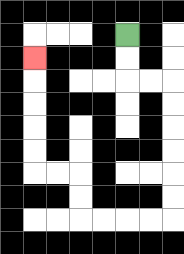{'start': '[5, 1]', 'end': '[1, 2]', 'path_directions': 'D,D,R,R,D,D,D,D,D,D,L,L,L,L,U,U,L,L,U,U,U,U,U', 'path_coordinates': '[[5, 1], [5, 2], [5, 3], [6, 3], [7, 3], [7, 4], [7, 5], [7, 6], [7, 7], [7, 8], [7, 9], [6, 9], [5, 9], [4, 9], [3, 9], [3, 8], [3, 7], [2, 7], [1, 7], [1, 6], [1, 5], [1, 4], [1, 3], [1, 2]]'}